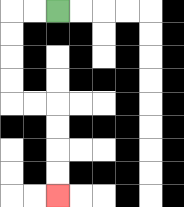{'start': '[2, 0]', 'end': '[2, 8]', 'path_directions': 'L,L,D,D,D,D,R,R,D,D,D,D', 'path_coordinates': '[[2, 0], [1, 0], [0, 0], [0, 1], [0, 2], [0, 3], [0, 4], [1, 4], [2, 4], [2, 5], [2, 6], [2, 7], [2, 8]]'}